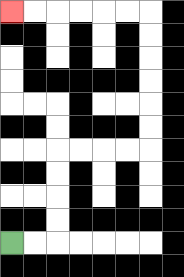{'start': '[0, 10]', 'end': '[0, 0]', 'path_directions': 'R,R,U,U,U,U,R,R,R,R,U,U,U,U,U,U,L,L,L,L,L,L', 'path_coordinates': '[[0, 10], [1, 10], [2, 10], [2, 9], [2, 8], [2, 7], [2, 6], [3, 6], [4, 6], [5, 6], [6, 6], [6, 5], [6, 4], [6, 3], [6, 2], [6, 1], [6, 0], [5, 0], [4, 0], [3, 0], [2, 0], [1, 0], [0, 0]]'}